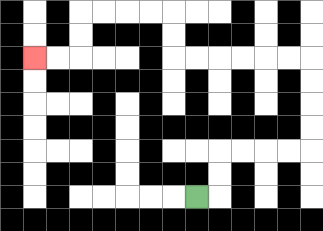{'start': '[8, 8]', 'end': '[1, 2]', 'path_directions': 'R,U,U,R,R,R,R,U,U,U,U,L,L,L,L,L,L,U,U,L,L,L,L,D,D,L,L', 'path_coordinates': '[[8, 8], [9, 8], [9, 7], [9, 6], [10, 6], [11, 6], [12, 6], [13, 6], [13, 5], [13, 4], [13, 3], [13, 2], [12, 2], [11, 2], [10, 2], [9, 2], [8, 2], [7, 2], [7, 1], [7, 0], [6, 0], [5, 0], [4, 0], [3, 0], [3, 1], [3, 2], [2, 2], [1, 2]]'}